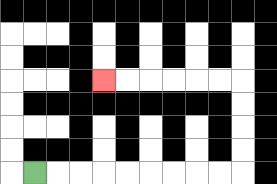{'start': '[1, 7]', 'end': '[4, 3]', 'path_directions': 'R,R,R,R,R,R,R,R,R,U,U,U,U,L,L,L,L,L,L', 'path_coordinates': '[[1, 7], [2, 7], [3, 7], [4, 7], [5, 7], [6, 7], [7, 7], [8, 7], [9, 7], [10, 7], [10, 6], [10, 5], [10, 4], [10, 3], [9, 3], [8, 3], [7, 3], [6, 3], [5, 3], [4, 3]]'}